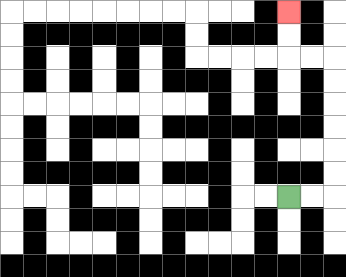{'start': '[12, 8]', 'end': '[12, 0]', 'path_directions': 'R,R,U,U,U,U,U,U,L,L,U,U', 'path_coordinates': '[[12, 8], [13, 8], [14, 8], [14, 7], [14, 6], [14, 5], [14, 4], [14, 3], [14, 2], [13, 2], [12, 2], [12, 1], [12, 0]]'}